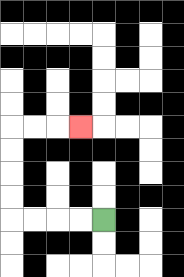{'start': '[4, 9]', 'end': '[3, 5]', 'path_directions': 'L,L,L,L,U,U,U,U,R,R,R', 'path_coordinates': '[[4, 9], [3, 9], [2, 9], [1, 9], [0, 9], [0, 8], [0, 7], [0, 6], [0, 5], [1, 5], [2, 5], [3, 5]]'}